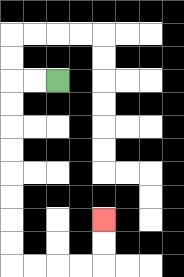{'start': '[2, 3]', 'end': '[4, 9]', 'path_directions': 'L,L,D,D,D,D,D,D,D,D,R,R,R,R,U,U', 'path_coordinates': '[[2, 3], [1, 3], [0, 3], [0, 4], [0, 5], [0, 6], [0, 7], [0, 8], [0, 9], [0, 10], [0, 11], [1, 11], [2, 11], [3, 11], [4, 11], [4, 10], [4, 9]]'}